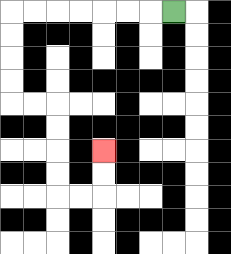{'start': '[7, 0]', 'end': '[4, 6]', 'path_directions': 'L,L,L,L,L,L,L,D,D,D,D,R,R,D,D,D,D,R,R,U,U', 'path_coordinates': '[[7, 0], [6, 0], [5, 0], [4, 0], [3, 0], [2, 0], [1, 0], [0, 0], [0, 1], [0, 2], [0, 3], [0, 4], [1, 4], [2, 4], [2, 5], [2, 6], [2, 7], [2, 8], [3, 8], [4, 8], [4, 7], [4, 6]]'}